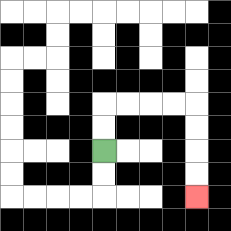{'start': '[4, 6]', 'end': '[8, 8]', 'path_directions': 'U,U,R,R,R,R,D,D,D,D', 'path_coordinates': '[[4, 6], [4, 5], [4, 4], [5, 4], [6, 4], [7, 4], [8, 4], [8, 5], [8, 6], [8, 7], [8, 8]]'}